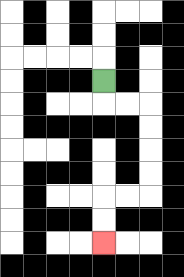{'start': '[4, 3]', 'end': '[4, 10]', 'path_directions': 'D,R,R,D,D,D,D,L,L,D,D', 'path_coordinates': '[[4, 3], [4, 4], [5, 4], [6, 4], [6, 5], [6, 6], [6, 7], [6, 8], [5, 8], [4, 8], [4, 9], [4, 10]]'}